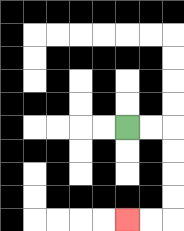{'start': '[5, 5]', 'end': '[5, 9]', 'path_directions': 'R,R,D,D,D,D,L,L', 'path_coordinates': '[[5, 5], [6, 5], [7, 5], [7, 6], [7, 7], [7, 8], [7, 9], [6, 9], [5, 9]]'}